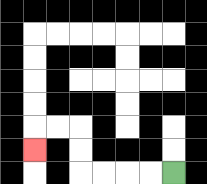{'start': '[7, 7]', 'end': '[1, 6]', 'path_directions': 'L,L,L,L,U,U,L,L,D', 'path_coordinates': '[[7, 7], [6, 7], [5, 7], [4, 7], [3, 7], [3, 6], [3, 5], [2, 5], [1, 5], [1, 6]]'}